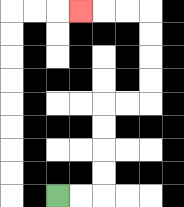{'start': '[2, 8]', 'end': '[3, 0]', 'path_directions': 'R,R,U,U,U,U,R,R,U,U,U,U,L,L,L', 'path_coordinates': '[[2, 8], [3, 8], [4, 8], [4, 7], [4, 6], [4, 5], [4, 4], [5, 4], [6, 4], [6, 3], [6, 2], [6, 1], [6, 0], [5, 0], [4, 0], [3, 0]]'}